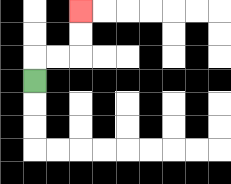{'start': '[1, 3]', 'end': '[3, 0]', 'path_directions': 'U,R,R,U,U', 'path_coordinates': '[[1, 3], [1, 2], [2, 2], [3, 2], [3, 1], [3, 0]]'}